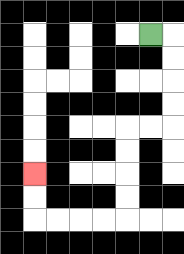{'start': '[6, 1]', 'end': '[1, 7]', 'path_directions': 'R,D,D,D,D,L,L,D,D,D,D,L,L,L,L,U,U', 'path_coordinates': '[[6, 1], [7, 1], [7, 2], [7, 3], [7, 4], [7, 5], [6, 5], [5, 5], [5, 6], [5, 7], [5, 8], [5, 9], [4, 9], [3, 9], [2, 9], [1, 9], [1, 8], [1, 7]]'}